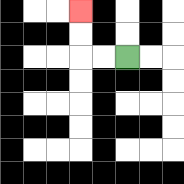{'start': '[5, 2]', 'end': '[3, 0]', 'path_directions': 'L,L,U,U', 'path_coordinates': '[[5, 2], [4, 2], [3, 2], [3, 1], [3, 0]]'}